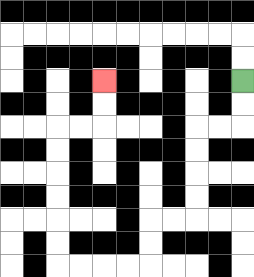{'start': '[10, 3]', 'end': '[4, 3]', 'path_directions': 'D,D,L,L,D,D,D,D,L,L,D,D,L,L,L,L,U,U,U,U,U,U,R,R,U,U', 'path_coordinates': '[[10, 3], [10, 4], [10, 5], [9, 5], [8, 5], [8, 6], [8, 7], [8, 8], [8, 9], [7, 9], [6, 9], [6, 10], [6, 11], [5, 11], [4, 11], [3, 11], [2, 11], [2, 10], [2, 9], [2, 8], [2, 7], [2, 6], [2, 5], [3, 5], [4, 5], [4, 4], [4, 3]]'}